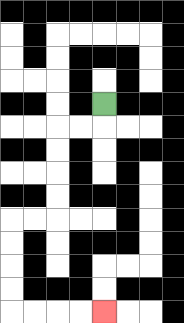{'start': '[4, 4]', 'end': '[4, 13]', 'path_directions': 'D,L,L,D,D,D,D,L,L,D,D,D,D,R,R,R,R', 'path_coordinates': '[[4, 4], [4, 5], [3, 5], [2, 5], [2, 6], [2, 7], [2, 8], [2, 9], [1, 9], [0, 9], [0, 10], [0, 11], [0, 12], [0, 13], [1, 13], [2, 13], [3, 13], [4, 13]]'}